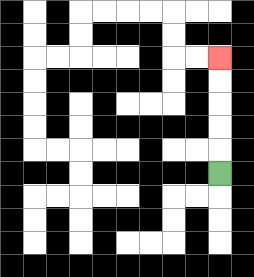{'start': '[9, 7]', 'end': '[9, 2]', 'path_directions': 'U,U,U,U,U', 'path_coordinates': '[[9, 7], [9, 6], [9, 5], [9, 4], [9, 3], [9, 2]]'}